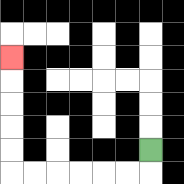{'start': '[6, 6]', 'end': '[0, 2]', 'path_directions': 'D,L,L,L,L,L,L,U,U,U,U,U', 'path_coordinates': '[[6, 6], [6, 7], [5, 7], [4, 7], [3, 7], [2, 7], [1, 7], [0, 7], [0, 6], [0, 5], [0, 4], [0, 3], [0, 2]]'}